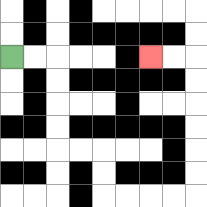{'start': '[0, 2]', 'end': '[6, 2]', 'path_directions': 'R,R,D,D,D,D,R,R,D,D,R,R,R,R,U,U,U,U,U,U,L,L', 'path_coordinates': '[[0, 2], [1, 2], [2, 2], [2, 3], [2, 4], [2, 5], [2, 6], [3, 6], [4, 6], [4, 7], [4, 8], [5, 8], [6, 8], [7, 8], [8, 8], [8, 7], [8, 6], [8, 5], [8, 4], [8, 3], [8, 2], [7, 2], [6, 2]]'}